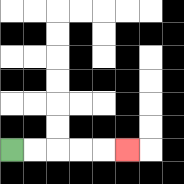{'start': '[0, 6]', 'end': '[5, 6]', 'path_directions': 'R,R,R,R,R', 'path_coordinates': '[[0, 6], [1, 6], [2, 6], [3, 6], [4, 6], [5, 6]]'}